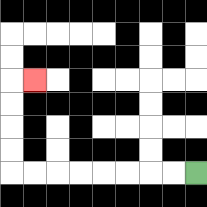{'start': '[8, 7]', 'end': '[1, 3]', 'path_directions': 'L,L,L,L,L,L,L,L,U,U,U,U,R', 'path_coordinates': '[[8, 7], [7, 7], [6, 7], [5, 7], [4, 7], [3, 7], [2, 7], [1, 7], [0, 7], [0, 6], [0, 5], [0, 4], [0, 3], [1, 3]]'}